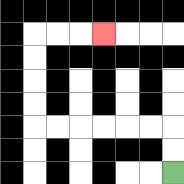{'start': '[7, 7]', 'end': '[4, 1]', 'path_directions': 'U,U,L,L,L,L,L,L,U,U,U,U,R,R,R', 'path_coordinates': '[[7, 7], [7, 6], [7, 5], [6, 5], [5, 5], [4, 5], [3, 5], [2, 5], [1, 5], [1, 4], [1, 3], [1, 2], [1, 1], [2, 1], [3, 1], [4, 1]]'}